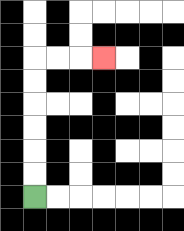{'start': '[1, 8]', 'end': '[4, 2]', 'path_directions': 'U,U,U,U,U,U,R,R,R', 'path_coordinates': '[[1, 8], [1, 7], [1, 6], [1, 5], [1, 4], [1, 3], [1, 2], [2, 2], [3, 2], [4, 2]]'}